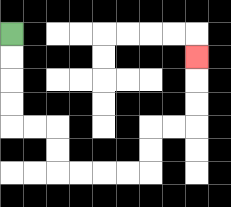{'start': '[0, 1]', 'end': '[8, 2]', 'path_directions': 'D,D,D,D,R,R,D,D,R,R,R,R,U,U,R,R,U,U,U', 'path_coordinates': '[[0, 1], [0, 2], [0, 3], [0, 4], [0, 5], [1, 5], [2, 5], [2, 6], [2, 7], [3, 7], [4, 7], [5, 7], [6, 7], [6, 6], [6, 5], [7, 5], [8, 5], [8, 4], [8, 3], [8, 2]]'}